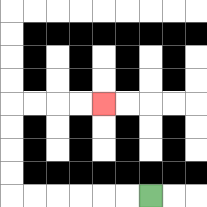{'start': '[6, 8]', 'end': '[4, 4]', 'path_directions': 'L,L,L,L,L,L,U,U,U,U,R,R,R,R', 'path_coordinates': '[[6, 8], [5, 8], [4, 8], [3, 8], [2, 8], [1, 8], [0, 8], [0, 7], [0, 6], [0, 5], [0, 4], [1, 4], [2, 4], [3, 4], [4, 4]]'}